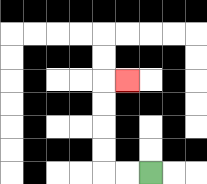{'start': '[6, 7]', 'end': '[5, 3]', 'path_directions': 'L,L,U,U,U,U,R', 'path_coordinates': '[[6, 7], [5, 7], [4, 7], [4, 6], [4, 5], [4, 4], [4, 3], [5, 3]]'}